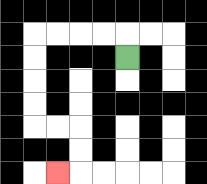{'start': '[5, 2]', 'end': '[2, 7]', 'path_directions': 'U,L,L,L,L,D,D,D,D,R,R,D,D,L', 'path_coordinates': '[[5, 2], [5, 1], [4, 1], [3, 1], [2, 1], [1, 1], [1, 2], [1, 3], [1, 4], [1, 5], [2, 5], [3, 5], [3, 6], [3, 7], [2, 7]]'}